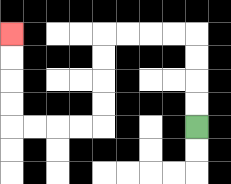{'start': '[8, 5]', 'end': '[0, 1]', 'path_directions': 'U,U,U,U,L,L,L,L,D,D,D,D,L,L,L,L,U,U,U,U', 'path_coordinates': '[[8, 5], [8, 4], [8, 3], [8, 2], [8, 1], [7, 1], [6, 1], [5, 1], [4, 1], [4, 2], [4, 3], [4, 4], [4, 5], [3, 5], [2, 5], [1, 5], [0, 5], [0, 4], [0, 3], [0, 2], [0, 1]]'}